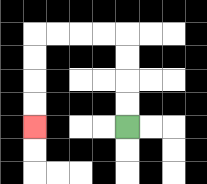{'start': '[5, 5]', 'end': '[1, 5]', 'path_directions': 'U,U,U,U,L,L,L,L,D,D,D,D', 'path_coordinates': '[[5, 5], [5, 4], [5, 3], [5, 2], [5, 1], [4, 1], [3, 1], [2, 1], [1, 1], [1, 2], [1, 3], [1, 4], [1, 5]]'}